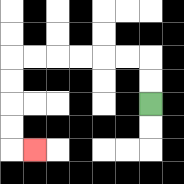{'start': '[6, 4]', 'end': '[1, 6]', 'path_directions': 'U,U,L,L,L,L,L,L,D,D,D,D,R', 'path_coordinates': '[[6, 4], [6, 3], [6, 2], [5, 2], [4, 2], [3, 2], [2, 2], [1, 2], [0, 2], [0, 3], [0, 4], [0, 5], [0, 6], [1, 6]]'}